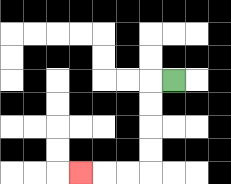{'start': '[7, 3]', 'end': '[3, 7]', 'path_directions': 'L,D,D,D,D,L,L,L', 'path_coordinates': '[[7, 3], [6, 3], [6, 4], [6, 5], [6, 6], [6, 7], [5, 7], [4, 7], [3, 7]]'}